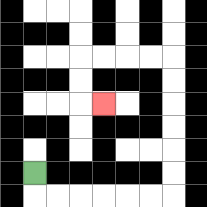{'start': '[1, 7]', 'end': '[4, 4]', 'path_directions': 'D,R,R,R,R,R,R,U,U,U,U,U,U,L,L,L,L,D,D,R', 'path_coordinates': '[[1, 7], [1, 8], [2, 8], [3, 8], [4, 8], [5, 8], [6, 8], [7, 8], [7, 7], [7, 6], [7, 5], [7, 4], [7, 3], [7, 2], [6, 2], [5, 2], [4, 2], [3, 2], [3, 3], [3, 4], [4, 4]]'}